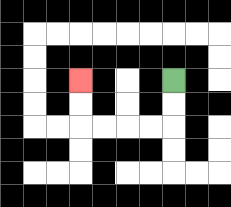{'start': '[7, 3]', 'end': '[3, 3]', 'path_directions': 'D,D,L,L,L,L,U,U', 'path_coordinates': '[[7, 3], [7, 4], [7, 5], [6, 5], [5, 5], [4, 5], [3, 5], [3, 4], [3, 3]]'}